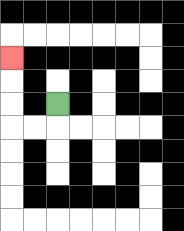{'start': '[2, 4]', 'end': '[0, 2]', 'path_directions': 'D,L,L,U,U,U', 'path_coordinates': '[[2, 4], [2, 5], [1, 5], [0, 5], [0, 4], [0, 3], [0, 2]]'}